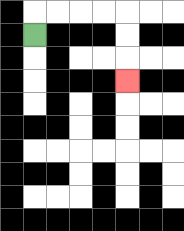{'start': '[1, 1]', 'end': '[5, 3]', 'path_directions': 'U,R,R,R,R,D,D,D', 'path_coordinates': '[[1, 1], [1, 0], [2, 0], [3, 0], [4, 0], [5, 0], [5, 1], [5, 2], [5, 3]]'}